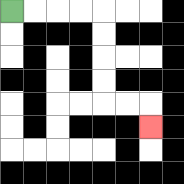{'start': '[0, 0]', 'end': '[6, 5]', 'path_directions': 'R,R,R,R,D,D,D,D,R,R,D', 'path_coordinates': '[[0, 0], [1, 0], [2, 0], [3, 0], [4, 0], [4, 1], [4, 2], [4, 3], [4, 4], [5, 4], [6, 4], [6, 5]]'}